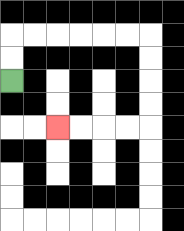{'start': '[0, 3]', 'end': '[2, 5]', 'path_directions': 'U,U,R,R,R,R,R,R,D,D,D,D,L,L,L,L', 'path_coordinates': '[[0, 3], [0, 2], [0, 1], [1, 1], [2, 1], [3, 1], [4, 1], [5, 1], [6, 1], [6, 2], [6, 3], [6, 4], [6, 5], [5, 5], [4, 5], [3, 5], [2, 5]]'}